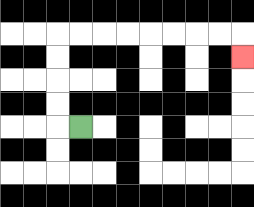{'start': '[3, 5]', 'end': '[10, 2]', 'path_directions': 'L,U,U,U,U,R,R,R,R,R,R,R,R,D', 'path_coordinates': '[[3, 5], [2, 5], [2, 4], [2, 3], [2, 2], [2, 1], [3, 1], [4, 1], [5, 1], [6, 1], [7, 1], [8, 1], [9, 1], [10, 1], [10, 2]]'}